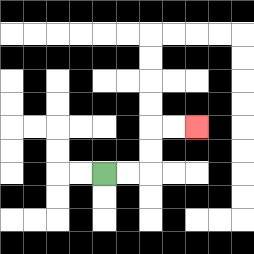{'start': '[4, 7]', 'end': '[8, 5]', 'path_directions': 'R,R,U,U,R,R', 'path_coordinates': '[[4, 7], [5, 7], [6, 7], [6, 6], [6, 5], [7, 5], [8, 5]]'}